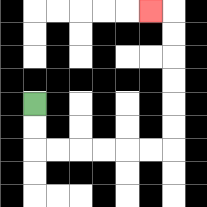{'start': '[1, 4]', 'end': '[6, 0]', 'path_directions': 'D,D,R,R,R,R,R,R,U,U,U,U,U,U,L', 'path_coordinates': '[[1, 4], [1, 5], [1, 6], [2, 6], [3, 6], [4, 6], [5, 6], [6, 6], [7, 6], [7, 5], [7, 4], [7, 3], [7, 2], [7, 1], [7, 0], [6, 0]]'}